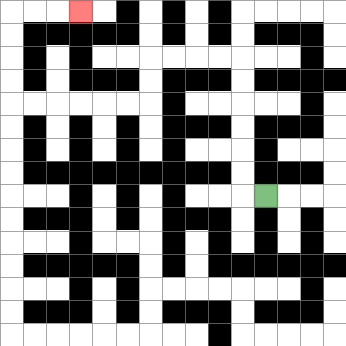{'start': '[11, 8]', 'end': '[3, 0]', 'path_directions': 'L,U,U,U,U,U,U,L,L,L,L,D,D,L,L,L,L,L,L,U,U,U,U,R,R,R', 'path_coordinates': '[[11, 8], [10, 8], [10, 7], [10, 6], [10, 5], [10, 4], [10, 3], [10, 2], [9, 2], [8, 2], [7, 2], [6, 2], [6, 3], [6, 4], [5, 4], [4, 4], [3, 4], [2, 4], [1, 4], [0, 4], [0, 3], [0, 2], [0, 1], [0, 0], [1, 0], [2, 0], [3, 0]]'}